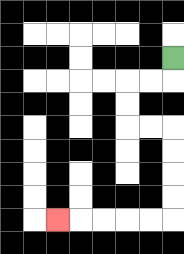{'start': '[7, 2]', 'end': '[2, 9]', 'path_directions': 'D,L,L,D,D,R,R,D,D,D,D,L,L,L,L,L', 'path_coordinates': '[[7, 2], [7, 3], [6, 3], [5, 3], [5, 4], [5, 5], [6, 5], [7, 5], [7, 6], [7, 7], [7, 8], [7, 9], [6, 9], [5, 9], [4, 9], [3, 9], [2, 9]]'}